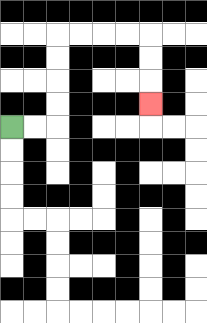{'start': '[0, 5]', 'end': '[6, 4]', 'path_directions': 'R,R,U,U,U,U,R,R,R,R,D,D,D', 'path_coordinates': '[[0, 5], [1, 5], [2, 5], [2, 4], [2, 3], [2, 2], [2, 1], [3, 1], [4, 1], [5, 1], [6, 1], [6, 2], [6, 3], [6, 4]]'}